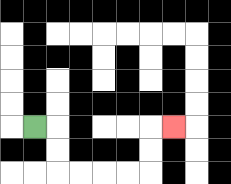{'start': '[1, 5]', 'end': '[7, 5]', 'path_directions': 'R,D,D,R,R,R,R,U,U,R', 'path_coordinates': '[[1, 5], [2, 5], [2, 6], [2, 7], [3, 7], [4, 7], [5, 7], [6, 7], [6, 6], [6, 5], [7, 5]]'}